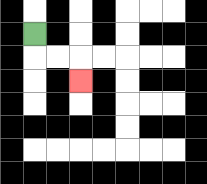{'start': '[1, 1]', 'end': '[3, 3]', 'path_directions': 'D,R,R,D', 'path_coordinates': '[[1, 1], [1, 2], [2, 2], [3, 2], [3, 3]]'}